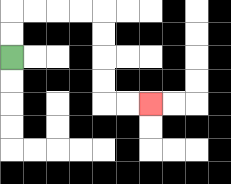{'start': '[0, 2]', 'end': '[6, 4]', 'path_directions': 'U,U,R,R,R,R,D,D,D,D,R,R', 'path_coordinates': '[[0, 2], [0, 1], [0, 0], [1, 0], [2, 0], [3, 0], [4, 0], [4, 1], [4, 2], [4, 3], [4, 4], [5, 4], [6, 4]]'}